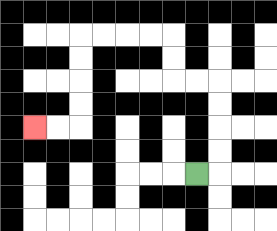{'start': '[8, 7]', 'end': '[1, 5]', 'path_directions': 'R,U,U,U,U,L,L,U,U,L,L,L,L,D,D,D,D,L,L', 'path_coordinates': '[[8, 7], [9, 7], [9, 6], [9, 5], [9, 4], [9, 3], [8, 3], [7, 3], [7, 2], [7, 1], [6, 1], [5, 1], [4, 1], [3, 1], [3, 2], [3, 3], [3, 4], [3, 5], [2, 5], [1, 5]]'}